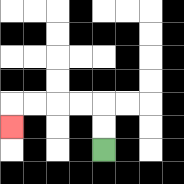{'start': '[4, 6]', 'end': '[0, 5]', 'path_directions': 'U,U,L,L,L,L,D', 'path_coordinates': '[[4, 6], [4, 5], [4, 4], [3, 4], [2, 4], [1, 4], [0, 4], [0, 5]]'}